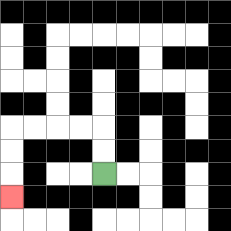{'start': '[4, 7]', 'end': '[0, 8]', 'path_directions': 'U,U,L,L,L,L,D,D,D', 'path_coordinates': '[[4, 7], [4, 6], [4, 5], [3, 5], [2, 5], [1, 5], [0, 5], [0, 6], [0, 7], [0, 8]]'}